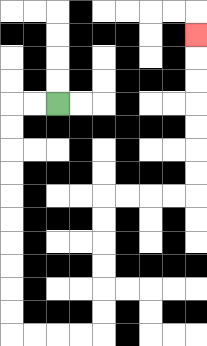{'start': '[2, 4]', 'end': '[8, 1]', 'path_directions': 'L,L,D,D,D,D,D,D,D,D,D,D,R,R,R,R,U,U,U,U,U,U,R,R,R,R,U,U,U,U,U,U,U', 'path_coordinates': '[[2, 4], [1, 4], [0, 4], [0, 5], [0, 6], [0, 7], [0, 8], [0, 9], [0, 10], [0, 11], [0, 12], [0, 13], [0, 14], [1, 14], [2, 14], [3, 14], [4, 14], [4, 13], [4, 12], [4, 11], [4, 10], [4, 9], [4, 8], [5, 8], [6, 8], [7, 8], [8, 8], [8, 7], [8, 6], [8, 5], [8, 4], [8, 3], [8, 2], [8, 1]]'}